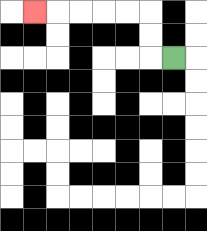{'start': '[7, 2]', 'end': '[1, 0]', 'path_directions': 'L,U,U,L,L,L,L,L', 'path_coordinates': '[[7, 2], [6, 2], [6, 1], [6, 0], [5, 0], [4, 0], [3, 0], [2, 0], [1, 0]]'}